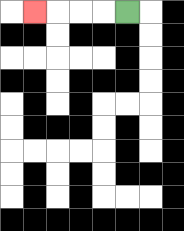{'start': '[5, 0]', 'end': '[1, 0]', 'path_directions': 'L,L,L,L', 'path_coordinates': '[[5, 0], [4, 0], [3, 0], [2, 0], [1, 0]]'}